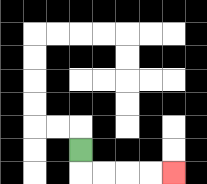{'start': '[3, 6]', 'end': '[7, 7]', 'path_directions': 'D,R,R,R,R', 'path_coordinates': '[[3, 6], [3, 7], [4, 7], [5, 7], [6, 7], [7, 7]]'}